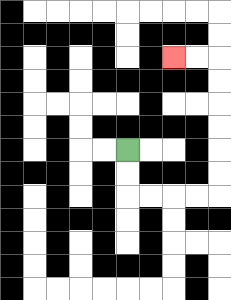{'start': '[5, 6]', 'end': '[7, 2]', 'path_directions': 'D,D,R,R,R,R,U,U,U,U,U,U,L,L', 'path_coordinates': '[[5, 6], [5, 7], [5, 8], [6, 8], [7, 8], [8, 8], [9, 8], [9, 7], [9, 6], [9, 5], [9, 4], [9, 3], [9, 2], [8, 2], [7, 2]]'}